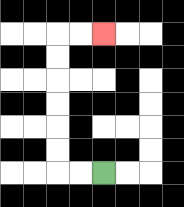{'start': '[4, 7]', 'end': '[4, 1]', 'path_directions': 'L,L,U,U,U,U,U,U,R,R', 'path_coordinates': '[[4, 7], [3, 7], [2, 7], [2, 6], [2, 5], [2, 4], [2, 3], [2, 2], [2, 1], [3, 1], [4, 1]]'}